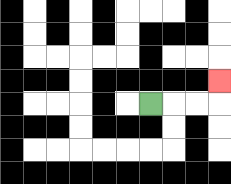{'start': '[6, 4]', 'end': '[9, 3]', 'path_directions': 'R,R,R,U', 'path_coordinates': '[[6, 4], [7, 4], [8, 4], [9, 4], [9, 3]]'}